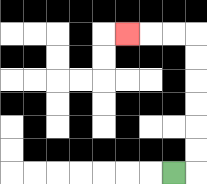{'start': '[7, 7]', 'end': '[5, 1]', 'path_directions': 'R,U,U,U,U,U,U,L,L,L', 'path_coordinates': '[[7, 7], [8, 7], [8, 6], [8, 5], [8, 4], [8, 3], [8, 2], [8, 1], [7, 1], [6, 1], [5, 1]]'}